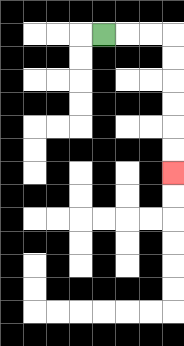{'start': '[4, 1]', 'end': '[7, 7]', 'path_directions': 'R,R,R,D,D,D,D,D,D', 'path_coordinates': '[[4, 1], [5, 1], [6, 1], [7, 1], [7, 2], [7, 3], [7, 4], [7, 5], [7, 6], [7, 7]]'}